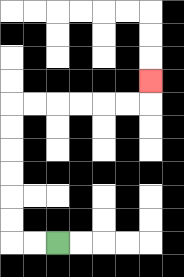{'start': '[2, 10]', 'end': '[6, 3]', 'path_directions': 'L,L,U,U,U,U,U,U,R,R,R,R,R,R,U', 'path_coordinates': '[[2, 10], [1, 10], [0, 10], [0, 9], [0, 8], [0, 7], [0, 6], [0, 5], [0, 4], [1, 4], [2, 4], [3, 4], [4, 4], [5, 4], [6, 4], [6, 3]]'}